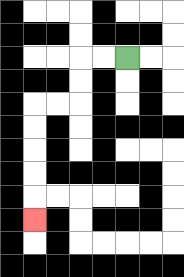{'start': '[5, 2]', 'end': '[1, 9]', 'path_directions': 'L,L,D,D,L,L,D,D,D,D,D', 'path_coordinates': '[[5, 2], [4, 2], [3, 2], [3, 3], [3, 4], [2, 4], [1, 4], [1, 5], [1, 6], [1, 7], [1, 8], [1, 9]]'}